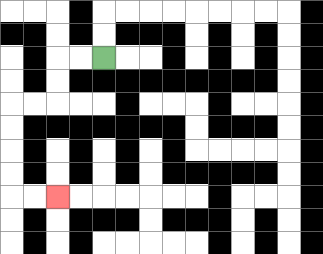{'start': '[4, 2]', 'end': '[2, 8]', 'path_directions': 'L,L,D,D,L,L,D,D,D,D,R,R', 'path_coordinates': '[[4, 2], [3, 2], [2, 2], [2, 3], [2, 4], [1, 4], [0, 4], [0, 5], [0, 6], [0, 7], [0, 8], [1, 8], [2, 8]]'}